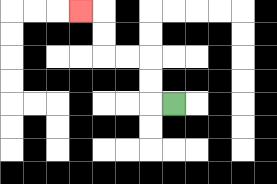{'start': '[7, 4]', 'end': '[3, 0]', 'path_directions': 'L,U,U,L,L,U,U,L', 'path_coordinates': '[[7, 4], [6, 4], [6, 3], [6, 2], [5, 2], [4, 2], [4, 1], [4, 0], [3, 0]]'}